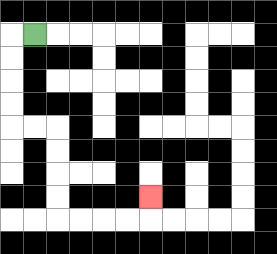{'start': '[1, 1]', 'end': '[6, 8]', 'path_directions': 'L,D,D,D,D,R,R,D,D,D,D,R,R,R,R,U', 'path_coordinates': '[[1, 1], [0, 1], [0, 2], [0, 3], [0, 4], [0, 5], [1, 5], [2, 5], [2, 6], [2, 7], [2, 8], [2, 9], [3, 9], [4, 9], [5, 9], [6, 9], [6, 8]]'}